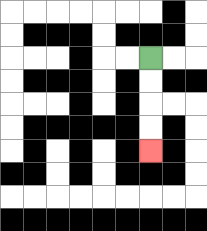{'start': '[6, 2]', 'end': '[6, 6]', 'path_directions': 'D,D,D,D', 'path_coordinates': '[[6, 2], [6, 3], [6, 4], [6, 5], [6, 6]]'}